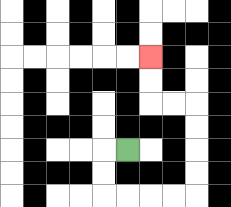{'start': '[5, 6]', 'end': '[6, 2]', 'path_directions': 'L,D,D,R,R,R,R,U,U,U,U,L,L,U,U', 'path_coordinates': '[[5, 6], [4, 6], [4, 7], [4, 8], [5, 8], [6, 8], [7, 8], [8, 8], [8, 7], [8, 6], [8, 5], [8, 4], [7, 4], [6, 4], [6, 3], [6, 2]]'}